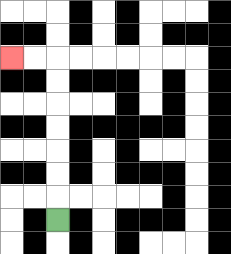{'start': '[2, 9]', 'end': '[0, 2]', 'path_directions': 'U,U,U,U,U,U,U,L,L', 'path_coordinates': '[[2, 9], [2, 8], [2, 7], [2, 6], [2, 5], [2, 4], [2, 3], [2, 2], [1, 2], [0, 2]]'}